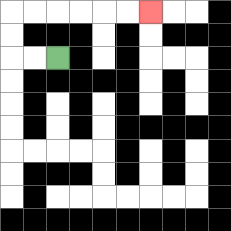{'start': '[2, 2]', 'end': '[6, 0]', 'path_directions': 'L,L,U,U,R,R,R,R,R,R', 'path_coordinates': '[[2, 2], [1, 2], [0, 2], [0, 1], [0, 0], [1, 0], [2, 0], [3, 0], [4, 0], [5, 0], [6, 0]]'}